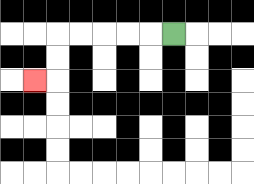{'start': '[7, 1]', 'end': '[1, 3]', 'path_directions': 'L,L,L,L,L,D,D,L', 'path_coordinates': '[[7, 1], [6, 1], [5, 1], [4, 1], [3, 1], [2, 1], [2, 2], [2, 3], [1, 3]]'}